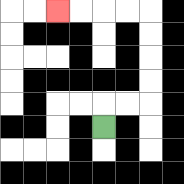{'start': '[4, 5]', 'end': '[2, 0]', 'path_directions': 'U,R,R,U,U,U,U,L,L,L,L', 'path_coordinates': '[[4, 5], [4, 4], [5, 4], [6, 4], [6, 3], [6, 2], [6, 1], [6, 0], [5, 0], [4, 0], [3, 0], [2, 0]]'}